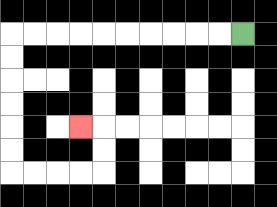{'start': '[10, 1]', 'end': '[3, 5]', 'path_directions': 'L,L,L,L,L,L,L,L,L,L,D,D,D,D,D,D,R,R,R,R,U,U,L', 'path_coordinates': '[[10, 1], [9, 1], [8, 1], [7, 1], [6, 1], [5, 1], [4, 1], [3, 1], [2, 1], [1, 1], [0, 1], [0, 2], [0, 3], [0, 4], [0, 5], [0, 6], [0, 7], [1, 7], [2, 7], [3, 7], [4, 7], [4, 6], [4, 5], [3, 5]]'}